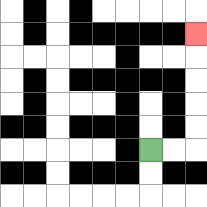{'start': '[6, 6]', 'end': '[8, 1]', 'path_directions': 'R,R,U,U,U,U,U', 'path_coordinates': '[[6, 6], [7, 6], [8, 6], [8, 5], [8, 4], [8, 3], [8, 2], [8, 1]]'}